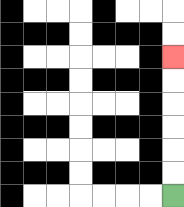{'start': '[7, 8]', 'end': '[7, 2]', 'path_directions': 'U,U,U,U,U,U', 'path_coordinates': '[[7, 8], [7, 7], [7, 6], [7, 5], [7, 4], [7, 3], [7, 2]]'}